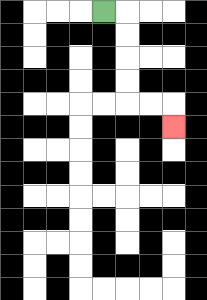{'start': '[4, 0]', 'end': '[7, 5]', 'path_directions': 'R,D,D,D,D,R,R,D', 'path_coordinates': '[[4, 0], [5, 0], [5, 1], [5, 2], [5, 3], [5, 4], [6, 4], [7, 4], [7, 5]]'}